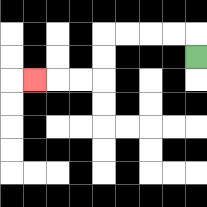{'start': '[8, 2]', 'end': '[1, 3]', 'path_directions': 'U,L,L,L,L,D,D,L,L,L', 'path_coordinates': '[[8, 2], [8, 1], [7, 1], [6, 1], [5, 1], [4, 1], [4, 2], [4, 3], [3, 3], [2, 3], [1, 3]]'}